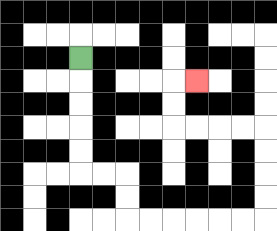{'start': '[3, 2]', 'end': '[8, 3]', 'path_directions': 'D,D,D,D,D,R,R,D,D,R,R,R,R,R,R,U,U,U,U,L,L,L,L,U,U,R', 'path_coordinates': '[[3, 2], [3, 3], [3, 4], [3, 5], [3, 6], [3, 7], [4, 7], [5, 7], [5, 8], [5, 9], [6, 9], [7, 9], [8, 9], [9, 9], [10, 9], [11, 9], [11, 8], [11, 7], [11, 6], [11, 5], [10, 5], [9, 5], [8, 5], [7, 5], [7, 4], [7, 3], [8, 3]]'}